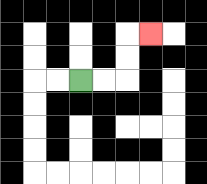{'start': '[3, 3]', 'end': '[6, 1]', 'path_directions': 'R,R,U,U,R', 'path_coordinates': '[[3, 3], [4, 3], [5, 3], [5, 2], [5, 1], [6, 1]]'}